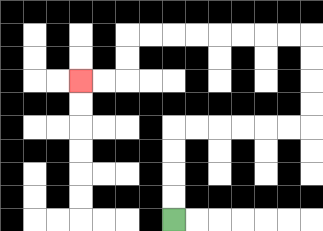{'start': '[7, 9]', 'end': '[3, 3]', 'path_directions': 'U,U,U,U,R,R,R,R,R,R,U,U,U,U,L,L,L,L,L,L,L,L,D,D,L,L', 'path_coordinates': '[[7, 9], [7, 8], [7, 7], [7, 6], [7, 5], [8, 5], [9, 5], [10, 5], [11, 5], [12, 5], [13, 5], [13, 4], [13, 3], [13, 2], [13, 1], [12, 1], [11, 1], [10, 1], [9, 1], [8, 1], [7, 1], [6, 1], [5, 1], [5, 2], [5, 3], [4, 3], [3, 3]]'}